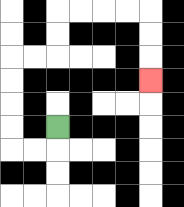{'start': '[2, 5]', 'end': '[6, 3]', 'path_directions': 'D,L,L,U,U,U,U,R,R,U,U,R,R,R,R,D,D,D', 'path_coordinates': '[[2, 5], [2, 6], [1, 6], [0, 6], [0, 5], [0, 4], [0, 3], [0, 2], [1, 2], [2, 2], [2, 1], [2, 0], [3, 0], [4, 0], [5, 0], [6, 0], [6, 1], [6, 2], [6, 3]]'}